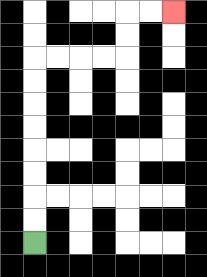{'start': '[1, 10]', 'end': '[7, 0]', 'path_directions': 'U,U,U,U,U,U,U,U,R,R,R,R,U,U,R,R', 'path_coordinates': '[[1, 10], [1, 9], [1, 8], [1, 7], [1, 6], [1, 5], [1, 4], [1, 3], [1, 2], [2, 2], [3, 2], [4, 2], [5, 2], [5, 1], [5, 0], [6, 0], [7, 0]]'}